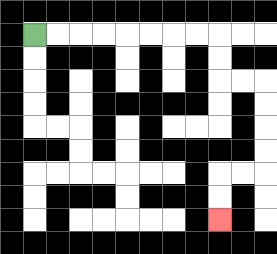{'start': '[1, 1]', 'end': '[9, 9]', 'path_directions': 'R,R,R,R,R,R,R,R,D,D,R,R,D,D,D,D,L,L,D,D', 'path_coordinates': '[[1, 1], [2, 1], [3, 1], [4, 1], [5, 1], [6, 1], [7, 1], [8, 1], [9, 1], [9, 2], [9, 3], [10, 3], [11, 3], [11, 4], [11, 5], [11, 6], [11, 7], [10, 7], [9, 7], [9, 8], [9, 9]]'}